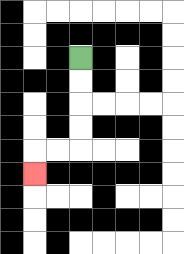{'start': '[3, 2]', 'end': '[1, 7]', 'path_directions': 'D,D,D,D,L,L,D', 'path_coordinates': '[[3, 2], [3, 3], [3, 4], [3, 5], [3, 6], [2, 6], [1, 6], [1, 7]]'}